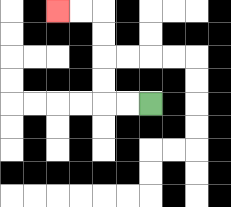{'start': '[6, 4]', 'end': '[2, 0]', 'path_directions': 'L,L,U,U,U,U,L,L', 'path_coordinates': '[[6, 4], [5, 4], [4, 4], [4, 3], [4, 2], [4, 1], [4, 0], [3, 0], [2, 0]]'}